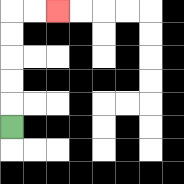{'start': '[0, 5]', 'end': '[2, 0]', 'path_directions': 'U,U,U,U,U,R,R', 'path_coordinates': '[[0, 5], [0, 4], [0, 3], [0, 2], [0, 1], [0, 0], [1, 0], [2, 0]]'}